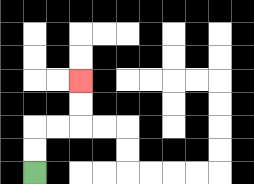{'start': '[1, 7]', 'end': '[3, 3]', 'path_directions': 'U,U,R,R,U,U', 'path_coordinates': '[[1, 7], [1, 6], [1, 5], [2, 5], [3, 5], [3, 4], [3, 3]]'}